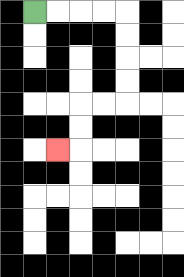{'start': '[1, 0]', 'end': '[2, 6]', 'path_directions': 'R,R,R,R,D,D,D,D,L,L,D,D,L', 'path_coordinates': '[[1, 0], [2, 0], [3, 0], [4, 0], [5, 0], [5, 1], [5, 2], [5, 3], [5, 4], [4, 4], [3, 4], [3, 5], [3, 6], [2, 6]]'}